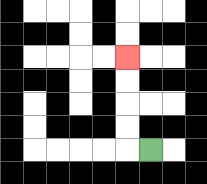{'start': '[6, 6]', 'end': '[5, 2]', 'path_directions': 'L,U,U,U,U', 'path_coordinates': '[[6, 6], [5, 6], [5, 5], [5, 4], [5, 3], [5, 2]]'}